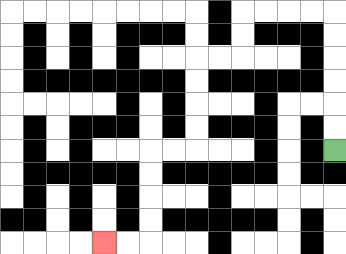{'start': '[14, 6]', 'end': '[4, 10]', 'path_directions': 'U,U,U,U,U,U,L,L,L,L,D,D,L,L,D,D,D,D,L,L,D,D,D,D,L,L', 'path_coordinates': '[[14, 6], [14, 5], [14, 4], [14, 3], [14, 2], [14, 1], [14, 0], [13, 0], [12, 0], [11, 0], [10, 0], [10, 1], [10, 2], [9, 2], [8, 2], [8, 3], [8, 4], [8, 5], [8, 6], [7, 6], [6, 6], [6, 7], [6, 8], [6, 9], [6, 10], [5, 10], [4, 10]]'}